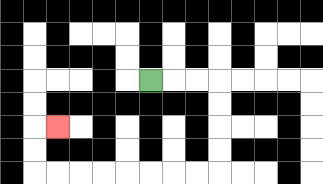{'start': '[6, 3]', 'end': '[2, 5]', 'path_directions': 'R,R,R,D,D,D,D,L,L,L,L,L,L,L,L,U,U,R', 'path_coordinates': '[[6, 3], [7, 3], [8, 3], [9, 3], [9, 4], [9, 5], [9, 6], [9, 7], [8, 7], [7, 7], [6, 7], [5, 7], [4, 7], [3, 7], [2, 7], [1, 7], [1, 6], [1, 5], [2, 5]]'}